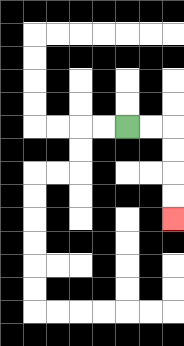{'start': '[5, 5]', 'end': '[7, 9]', 'path_directions': 'R,R,D,D,D,D', 'path_coordinates': '[[5, 5], [6, 5], [7, 5], [7, 6], [7, 7], [7, 8], [7, 9]]'}